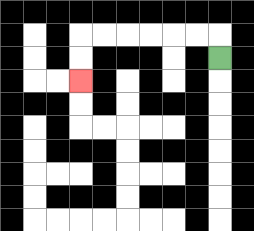{'start': '[9, 2]', 'end': '[3, 3]', 'path_directions': 'U,L,L,L,L,L,L,D,D', 'path_coordinates': '[[9, 2], [9, 1], [8, 1], [7, 1], [6, 1], [5, 1], [4, 1], [3, 1], [3, 2], [3, 3]]'}